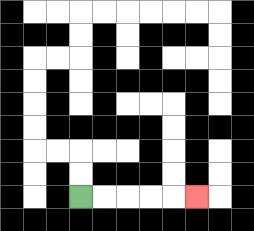{'start': '[3, 8]', 'end': '[8, 8]', 'path_directions': 'R,R,R,R,R', 'path_coordinates': '[[3, 8], [4, 8], [5, 8], [6, 8], [7, 8], [8, 8]]'}